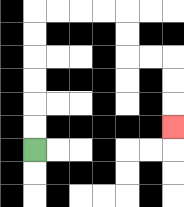{'start': '[1, 6]', 'end': '[7, 5]', 'path_directions': 'U,U,U,U,U,U,R,R,R,R,D,D,R,R,D,D,D', 'path_coordinates': '[[1, 6], [1, 5], [1, 4], [1, 3], [1, 2], [1, 1], [1, 0], [2, 0], [3, 0], [4, 0], [5, 0], [5, 1], [5, 2], [6, 2], [7, 2], [7, 3], [7, 4], [7, 5]]'}